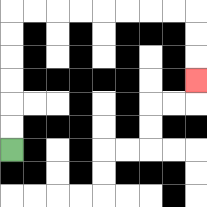{'start': '[0, 6]', 'end': '[8, 3]', 'path_directions': 'U,U,U,U,U,U,R,R,R,R,R,R,R,R,D,D,D', 'path_coordinates': '[[0, 6], [0, 5], [0, 4], [0, 3], [0, 2], [0, 1], [0, 0], [1, 0], [2, 0], [3, 0], [4, 0], [5, 0], [6, 0], [7, 0], [8, 0], [8, 1], [8, 2], [8, 3]]'}